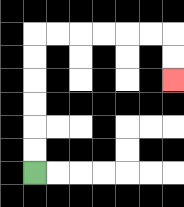{'start': '[1, 7]', 'end': '[7, 3]', 'path_directions': 'U,U,U,U,U,U,R,R,R,R,R,R,D,D', 'path_coordinates': '[[1, 7], [1, 6], [1, 5], [1, 4], [1, 3], [1, 2], [1, 1], [2, 1], [3, 1], [4, 1], [5, 1], [6, 1], [7, 1], [7, 2], [7, 3]]'}